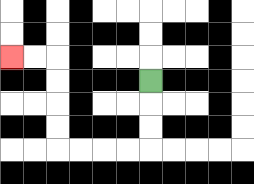{'start': '[6, 3]', 'end': '[0, 2]', 'path_directions': 'D,D,D,L,L,L,L,U,U,U,U,L,L', 'path_coordinates': '[[6, 3], [6, 4], [6, 5], [6, 6], [5, 6], [4, 6], [3, 6], [2, 6], [2, 5], [2, 4], [2, 3], [2, 2], [1, 2], [0, 2]]'}